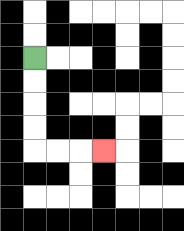{'start': '[1, 2]', 'end': '[4, 6]', 'path_directions': 'D,D,D,D,R,R,R', 'path_coordinates': '[[1, 2], [1, 3], [1, 4], [1, 5], [1, 6], [2, 6], [3, 6], [4, 6]]'}